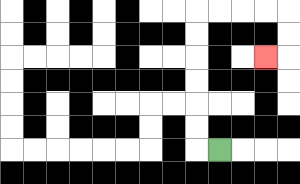{'start': '[9, 6]', 'end': '[11, 2]', 'path_directions': 'L,U,U,U,U,U,U,R,R,R,R,D,D,L', 'path_coordinates': '[[9, 6], [8, 6], [8, 5], [8, 4], [8, 3], [8, 2], [8, 1], [8, 0], [9, 0], [10, 0], [11, 0], [12, 0], [12, 1], [12, 2], [11, 2]]'}